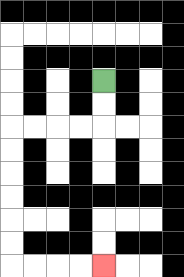{'start': '[4, 3]', 'end': '[4, 11]', 'path_directions': 'D,D,L,L,L,L,D,D,D,D,D,D,R,R,R,R', 'path_coordinates': '[[4, 3], [4, 4], [4, 5], [3, 5], [2, 5], [1, 5], [0, 5], [0, 6], [0, 7], [0, 8], [0, 9], [0, 10], [0, 11], [1, 11], [2, 11], [3, 11], [4, 11]]'}